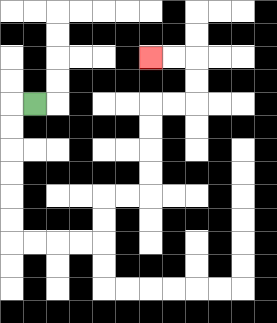{'start': '[1, 4]', 'end': '[6, 2]', 'path_directions': 'L,D,D,D,D,D,D,R,R,R,R,U,U,R,R,U,U,U,U,R,R,U,U,L,L', 'path_coordinates': '[[1, 4], [0, 4], [0, 5], [0, 6], [0, 7], [0, 8], [0, 9], [0, 10], [1, 10], [2, 10], [3, 10], [4, 10], [4, 9], [4, 8], [5, 8], [6, 8], [6, 7], [6, 6], [6, 5], [6, 4], [7, 4], [8, 4], [8, 3], [8, 2], [7, 2], [6, 2]]'}